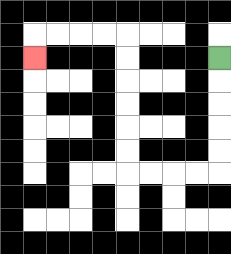{'start': '[9, 2]', 'end': '[1, 2]', 'path_directions': 'D,D,D,D,D,L,L,L,L,U,U,U,U,U,U,L,L,L,L,D', 'path_coordinates': '[[9, 2], [9, 3], [9, 4], [9, 5], [9, 6], [9, 7], [8, 7], [7, 7], [6, 7], [5, 7], [5, 6], [5, 5], [5, 4], [5, 3], [5, 2], [5, 1], [4, 1], [3, 1], [2, 1], [1, 1], [1, 2]]'}